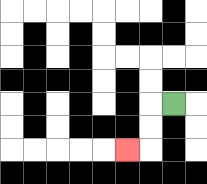{'start': '[7, 4]', 'end': '[5, 6]', 'path_directions': 'L,D,D,L', 'path_coordinates': '[[7, 4], [6, 4], [6, 5], [6, 6], [5, 6]]'}